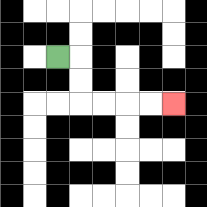{'start': '[2, 2]', 'end': '[7, 4]', 'path_directions': 'R,D,D,R,R,R,R', 'path_coordinates': '[[2, 2], [3, 2], [3, 3], [3, 4], [4, 4], [5, 4], [6, 4], [7, 4]]'}